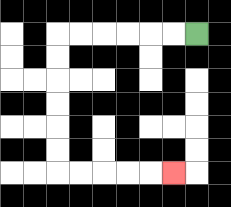{'start': '[8, 1]', 'end': '[7, 7]', 'path_directions': 'L,L,L,L,L,L,D,D,D,D,D,D,R,R,R,R,R', 'path_coordinates': '[[8, 1], [7, 1], [6, 1], [5, 1], [4, 1], [3, 1], [2, 1], [2, 2], [2, 3], [2, 4], [2, 5], [2, 6], [2, 7], [3, 7], [4, 7], [5, 7], [6, 7], [7, 7]]'}